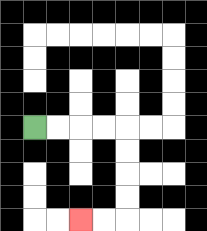{'start': '[1, 5]', 'end': '[3, 9]', 'path_directions': 'R,R,R,R,D,D,D,D,L,L', 'path_coordinates': '[[1, 5], [2, 5], [3, 5], [4, 5], [5, 5], [5, 6], [5, 7], [5, 8], [5, 9], [4, 9], [3, 9]]'}